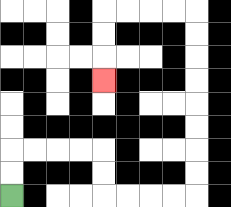{'start': '[0, 8]', 'end': '[4, 3]', 'path_directions': 'U,U,R,R,R,R,D,D,R,R,R,R,U,U,U,U,U,U,U,U,L,L,L,L,D,D,D', 'path_coordinates': '[[0, 8], [0, 7], [0, 6], [1, 6], [2, 6], [3, 6], [4, 6], [4, 7], [4, 8], [5, 8], [6, 8], [7, 8], [8, 8], [8, 7], [8, 6], [8, 5], [8, 4], [8, 3], [8, 2], [8, 1], [8, 0], [7, 0], [6, 0], [5, 0], [4, 0], [4, 1], [4, 2], [4, 3]]'}